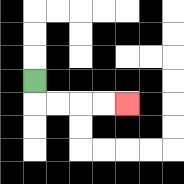{'start': '[1, 3]', 'end': '[5, 4]', 'path_directions': 'D,R,R,R,R', 'path_coordinates': '[[1, 3], [1, 4], [2, 4], [3, 4], [4, 4], [5, 4]]'}